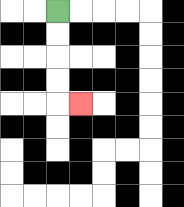{'start': '[2, 0]', 'end': '[3, 4]', 'path_directions': 'D,D,D,D,R', 'path_coordinates': '[[2, 0], [2, 1], [2, 2], [2, 3], [2, 4], [3, 4]]'}